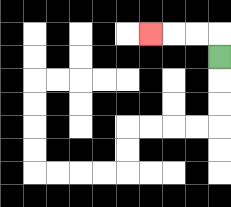{'start': '[9, 2]', 'end': '[6, 1]', 'path_directions': 'U,L,L,L', 'path_coordinates': '[[9, 2], [9, 1], [8, 1], [7, 1], [6, 1]]'}